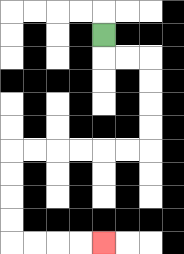{'start': '[4, 1]', 'end': '[4, 10]', 'path_directions': 'D,R,R,D,D,D,D,L,L,L,L,L,L,D,D,D,D,R,R,R,R', 'path_coordinates': '[[4, 1], [4, 2], [5, 2], [6, 2], [6, 3], [6, 4], [6, 5], [6, 6], [5, 6], [4, 6], [3, 6], [2, 6], [1, 6], [0, 6], [0, 7], [0, 8], [0, 9], [0, 10], [1, 10], [2, 10], [3, 10], [4, 10]]'}